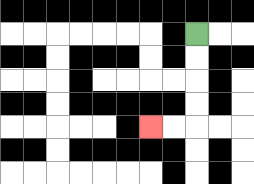{'start': '[8, 1]', 'end': '[6, 5]', 'path_directions': 'D,D,D,D,L,L', 'path_coordinates': '[[8, 1], [8, 2], [8, 3], [8, 4], [8, 5], [7, 5], [6, 5]]'}